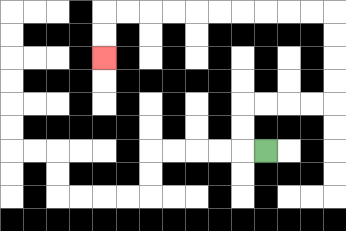{'start': '[11, 6]', 'end': '[4, 2]', 'path_directions': 'L,U,U,R,R,R,R,U,U,U,U,L,L,L,L,L,L,L,L,L,L,D,D', 'path_coordinates': '[[11, 6], [10, 6], [10, 5], [10, 4], [11, 4], [12, 4], [13, 4], [14, 4], [14, 3], [14, 2], [14, 1], [14, 0], [13, 0], [12, 0], [11, 0], [10, 0], [9, 0], [8, 0], [7, 0], [6, 0], [5, 0], [4, 0], [4, 1], [4, 2]]'}